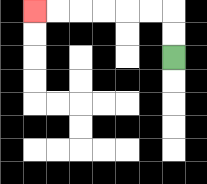{'start': '[7, 2]', 'end': '[1, 0]', 'path_directions': 'U,U,L,L,L,L,L,L', 'path_coordinates': '[[7, 2], [7, 1], [7, 0], [6, 0], [5, 0], [4, 0], [3, 0], [2, 0], [1, 0]]'}